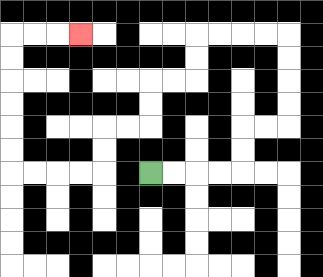{'start': '[6, 7]', 'end': '[3, 1]', 'path_directions': 'R,R,R,R,U,U,R,R,U,U,U,U,L,L,L,L,D,D,L,L,D,D,L,L,D,D,L,L,L,L,U,U,U,U,U,U,R,R,R', 'path_coordinates': '[[6, 7], [7, 7], [8, 7], [9, 7], [10, 7], [10, 6], [10, 5], [11, 5], [12, 5], [12, 4], [12, 3], [12, 2], [12, 1], [11, 1], [10, 1], [9, 1], [8, 1], [8, 2], [8, 3], [7, 3], [6, 3], [6, 4], [6, 5], [5, 5], [4, 5], [4, 6], [4, 7], [3, 7], [2, 7], [1, 7], [0, 7], [0, 6], [0, 5], [0, 4], [0, 3], [0, 2], [0, 1], [1, 1], [2, 1], [3, 1]]'}